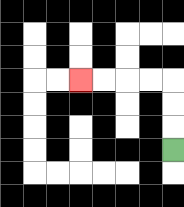{'start': '[7, 6]', 'end': '[3, 3]', 'path_directions': 'U,U,U,L,L,L,L', 'path_coordinates': '[[7, 6], [7, 5], [7, 4], [7, 3], [6, 3], [5, 3], [4, 3], [3, 3]]'}